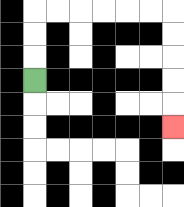{'start': '[1, 3]', 'end': '[7, 5]', 'path_directions': 'U,U,U,R,R,R,R,R,R,D,D,D,D,D', 'path_coordinates': '[[1, 3], [1, 2], [1, 1], [1, 0], [2, 0], [3, 0], [4, 0], [5, 0], [6, 0], [7, 0], [7, 1], [7, 2], [7, 3], [7, 4], [7, 5]]'}